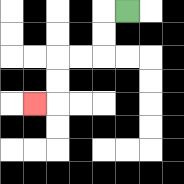{'start': '[5, 0]', 'end': '[1, 4]', 'path_directions': 'L,D,D,L,L,D,D,L', 'path_coordinates': '[[5, 0], [4, 0], [4, 1], [4, 2], [3, 2], [2, 2], [2, 3], [2, 4], [1, 4]]'}